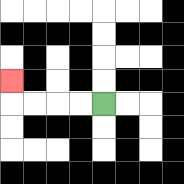{'start': '[4, 4]', 'end': '[0, 3]', 'path_directions': 'L,L,L,L,U', 'path_coordinates': '[[4, 4], [3, 4], [2, 4], [1, 4], [0, 4], [0, 3]]'}